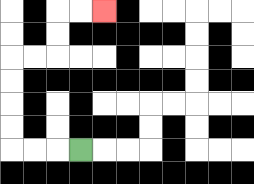{'start': '[3, 6]', 'end': '[4, 0]', 'path_directions': 'L,L,L,U,U,U,U,R,R,U,U,R,R', 'path_coordinates': '[[3, 6], [2, 6], [1, 6], [0, 6], [0, 5], [0, 4], [0, 3], [0, 2], [1, 2], [2, 2], [2, 1], [2, 0], [3, 0], [4, 0]]'}